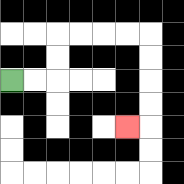{'start': '[0, 3]', 'end': '[5, 5]', 'path_directions': 'R,R,U,U,R,R,R,R,D,D,D,D,L', 'path_coordinates': '[[0, 3], [1, 3], [2, 3], [2, 2], [2, 1], [3, 1], [4, 1], [5, 1], [6, 1], [6, 2], [6, 3], [6, 4], [6, 5], [5, 5]]'}